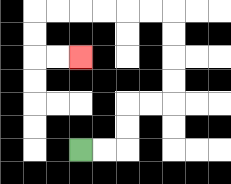{'start': '[3, 6]', 'end': '[3, 2]', 'path_directions': 'R,R,U,U,R,R,U,U,U,U,L,L,L,L,L,L,D,D,R,R', 'path_coordinates': '[[3, 6], [4, 6], [5, 6], [5, 5], [5, 4], [6, 4], [7, 4], [7, 3], [7, 2], [7, 1], [7, 0], [6, 0], [5, 0], [4, 0], [3, 0], [2, 0], [1, 0], [1, 1], [1, 2], [2, 2], [3, 2]]'}